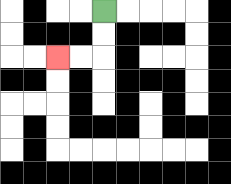{'start': '[4, 0]', 'end': '[2, 2]', 'path_directions': 'D,D,L,L', 'path_coordinates': '[[4, 0], [4, 1], [4, 2], [3, 2], [2, 2]]'}